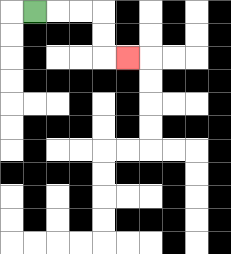{'start': '[1, 0]', 'end': '[5, 2]', 'path_directions': 'R,R,R,D,D,R', 'path_coordinates': '[[1, 0], [2, 0], [3, 0], [4, 0], [4, 1], [4, 2], [5, 2]]'}